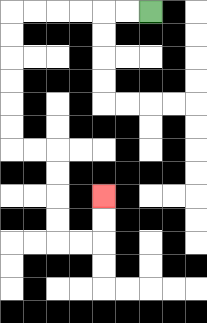{'start': '[6, 0]', 'end': '[4, 8]', 'path_directions': 'L,L,L,L,L,L,D,D,D,D,D,D,R,R,D,D,D,D,R,R,U,U', 'path_coordinates': '[[6, 0], [5, 0], [4, 0], [3, 0], [2, 0], [1, 0], [0, 0], [0, 1], [0, 2], [0, 3], [0, 4], [0, 5], [0, 6], [1, 6], [2, 6], [2, 7], [2, 8], [2, 9], [2, 10], [3, 10], [4, 10], [4, 9], [4, 8]]'}